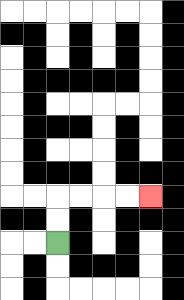{'start': '[2, 10]', 'end': '[6, 8]', 'path_directions': 'U,U,R,R,R,R', 'path_coordinates': '[[2, 10], [2, 9], [2, 8], [3, 8], [4, 8], [5, 8], [6, 8]]'}